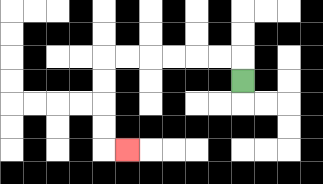{'start': '[10, 3]', 'end': '[5, 6]', 'path_directions': 'U,L,L,L,L,L,L,D,D,D,D,R', 'path_coordinates': '[[10, 3], [10, 2], [9, 2], [8, 2], [7, 2], [6, 2], [5, 2], [4, 2], [4, 3], [4, 4], [4, 5], [4, 6], [5, 6]]'}